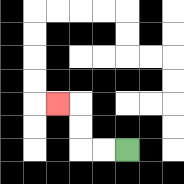{'start': '[5, 6]', 'end': '[2, 4]', 'path_directions': 'L,L,U,U,L', 'path_coordinates': '[[5, 6], [4, 6], [3, 6], [3, 5], [3, 4], [2, 4]]'}